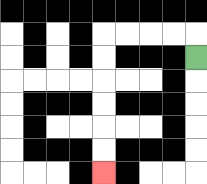{'start': '[8, 2]', 'end': '[4, 7]', 'path_directions': 'U,L,L,L,L,D,D,D,D,D,D', 'path_coordinates': '[[8, 2], [8, 1], [7, 1], [6, 1], [5, 1], [4, 1], [4, 2], [4, 3], [4, 4], [4, 5], [4, 6], [4, 7]]'}